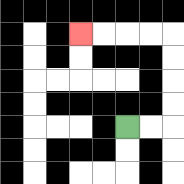{'start': '[5, 5]', 'end': '[3, 1]', 'path_directions': 'R,R,U,U,U,U,L,L,L,L', 'path_coordinates': '[[5, 5], [6, 5], [7, 5], [7, 4], [7, 3], [7, 2], [7, 1], [6, 1], [5, 1], [4, 1], [3, 1]]'}